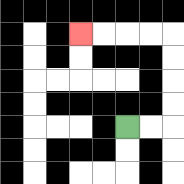{'start': '[5, 5]', 'end': '[3, 1]', 'path_directions': 'R,R,U,U,U,U,L,L,L,L', 'path_coordinates': '[[5, 5], [6, 5], [7, 5], [7, 4], [7, 3], [7, 2], [7, 1], [6, 1], [5, 1], [4, 1], [3, 1]]'}